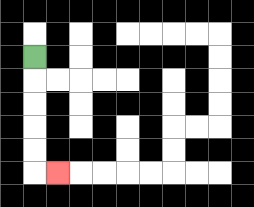{'start': '[1, 2]', 'end': '[2, 7]', 'path_directions': 'D,D,D,D,D,R', 'path_coordinates': '[[1, 2], [1, 3], [1, 4], [1, 5], [1, 6], [1, 7], [2, 7]]'}